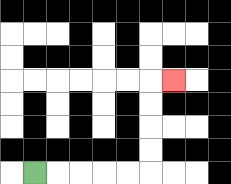{'start': '[1, 7]', 'end': '[7, 3]', 'path_directions': 'R,R,R,R,R,U,U,U,U,R', 'path_coordinates': '[[1, 7], [2, 7], [3, 7], [4, 7], [5, 7], [6, 7], [6, 6], [6, 5], [6, 4], [6, 3], [7, 3]]'}